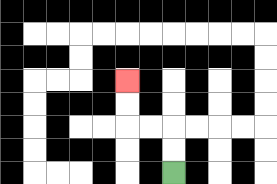{'start': '[7, 7]', 'end': '[5, 3]', 'path_directions': 'U,U,L,L,U,U', 'path_coordinates': '[[7, 7], [7, 6], [7, 5], [6, 5], [5, 5], [5, 4], [5, 3]]'}